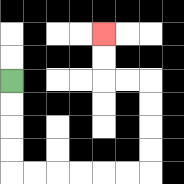{'start': '[0, 3]', 'end': '[4, 1]', 'path_directions': 'D,D,D,D,R,R,R,R,R,R,U,U,U,U,L,L,U,U', 'path_coordinates': '[[0, 3], [0, 4], [0, 5], [0, 6], [0, 7], [1, 7], [2, 7], [3, 7], [4, 7], [5, 7], [6, 7], [6, 6], [6, 5], [6, 4], [6, 3], [5, 3], [4, 3], [4, 2], [4, 1]]'}